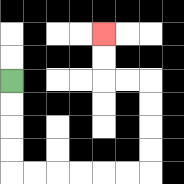{'start': '[0, 3]', 'end': '[4, 1]', 'path_directions': 'D,D,D,D,R,R,R,R,R,R,U,U,U,U,L,L,U,U', 'path_coordinates': '[[0, 3], [0, 4], [0, 5], [0, 6], [0, 7], [1, 7], [2, 7], [3, 7], [4, 7], [5, 7], [6, 7], [6, 6], [6, 5], [6, 4], [6, 3], [5, 3], [4, 3], [4, 2], [4, 1]]'}